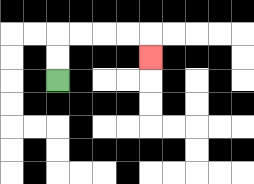{'start': '[2, 3]', 'end': '[6, 2]', 'path_directions': 'U,U,R,R,R,R,D', 'path_coordinates': '[[2, 3], [2, 2], [2, 1], [3, 1], [4, 1], [5, 1], [6, 1], [6, 2]]'}